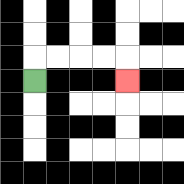{'start': '[1, 3]', 'end': '[5, 3]', 'path_directions': 'U,R,R,R,R,D', 'path_coordinates': '[[1, 3], [1, 2], [2, 2], [3, 2], [4, 2], [5, 2], [5, 3]]'}